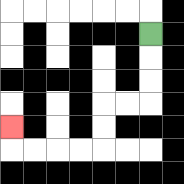{'start': '[6, 1]', 'end': '[0, 5]', 'path_directions': 'D,D,D,L,L,D,D,L,L,L,L,U', 'path_coordinates': '[[6, 1], [6, 2], [6, 3], [6, 4], [5, 4], [4, 4], [4, 5], [4, 6], [3, 6], [2, 6], [1, 6], [0, 6], [0, 5]]'}